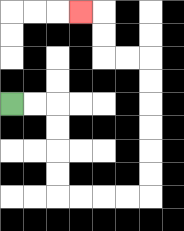{'start': '[0, 4]', 'end': '[3, 0]', 'path_directions': 'R,R,D,D,D,D,R,R,R,R,U,U,U,U,U,U,L,L,U,U,L', 'path_coordinates': '[[0, 4], [1, 4], [2, 4], [2, 5], [2, 6], [2, 7], [2, 8], [3, 8], [4, 8], [5, 8], [6, 8], [6, 7], [6, 6], [6, 5], [6, 4], [6, 3], [6, 2], [5, 2], [4, 2], [4, 1], [4, 0], [3, 0]]'}